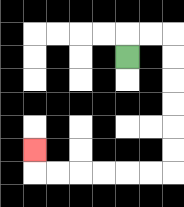{'start': '[5, 2]', 'end': '[1, 6]', 'path_directions': 'U,R,R,D,D,D,D,D,D,L,L,L,L,L,L,U', 'path_coordinates': '[[5, 2], [5, 1], [6, 1], [7, 1], [7, 2], [7, 3], [7, 4], [7, 5], [7, 6], [7, 7], [6, 7], [5, 7], [4, 7], [3, 7], [2, 7], [1, 7], [1, 6]]'}